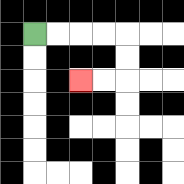{'start': '[1, 1]', 'end': '[3, 3]', 'path_directions': 'R,R,R,R,D,D,L,L', 'path_coordinates': '[[1, 1], [2, 1], [3, 1], [4, 1], [5, 1], [5, 2], [5, 3], [4, 3], [3, 3]]'}